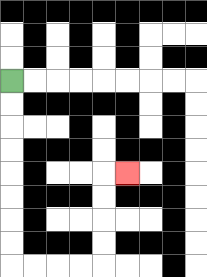{'start': '[0, 3]', 'end': '[5, 7]', 'path_directions': 'D,D,D,D,D,D,D,D,R,R,R,R,U,U,U,U,R', 'path_coordinates': '[[0, 3], [0, 4], [0, 5], [0, 6], [0, 7], [0, 8], [0, 9], [0, 10], [0, 11], [1, 11], [2, 11], [3, 11], [4, 11], [4, 10], [4, 9], [4, 8], [4, 7], [5, 7]]'}